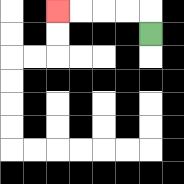{'start': '[6, 1]', 'end': '[2, 0]', 'path_directions': 'U,L,L,L,L', 'path_coordinates': '[[6, 1], [6, 0], [5, 0], [4, 0], [3, 0], [2, 0]]'}